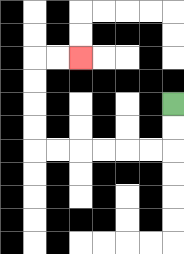{'start': '[7, 4]', 'end': '[3, 2]', 'path_directions': 'D,D,L,L,L,L,L,L,U,U,U,U,R,R', 'path_coordinates': '[[7, 4], [7, 5], [7, 6], [6, 6], [5, 6], [4, 6], [3, 6], [2, 6], [1, 6], [1, 5], [1, 4], [1, 3], [1, 2], [2, 2], [3, 2]]'}